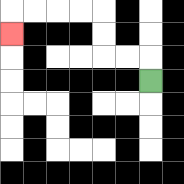{'start': '[6, 3]', 'end': '[0, 1]', 'path_directions': 'U,L,L,U,U,L,L,L,L,D', 'path_coordinates': '[[6, 3], [6, 2], [5, 2], [4, 2], [4, 1], [4, 0], [3, 0], [2, 0], [1, 0], [0, 0], [0, 1]]'}